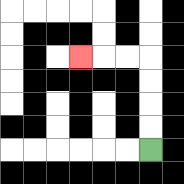{'start': '[6, 6]', 'end': '[3, 2]', 'path_directions': 'U,U,U,U,L,L,L', 'path_coordinates': '[[6, 6], [6, 5], [6, 4], [6, 3], [6, 2], [5, 2], [4, 2], [3, 2]]'}